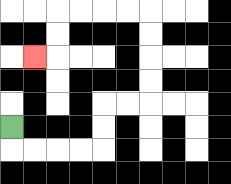{'start': '[0, 5]', 'end': '[1, 2]', 'path_directions': 'D,R,R,R,R,U,U,R,R,U,U,U,U,L,L,L,L,D,D,L', 'path_coordinates': '[[0, 5], [0, 6], [1, 6], [2, 6], [3, 6], [4, 6], [4, 5], [4, 4], [5, 4], [6, 4], [6, 3], [6, 2], [6, 1], [6, 0], [5, 0], [4, 0], [3, 0], [2, 0], [2, 1], [2, 2], [1, 2]]'}